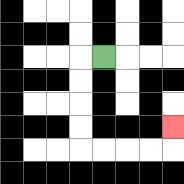{'start': '[4, 2]', 'end': '[7, 5]', 'path_directions': 'L,D,D,D,D,R,R,R,R,U', 'path_coordinates': '[[4, 2], [3, 2], [3, 3], [3, 4], [3, 5], [3, 6], [4, 6], [5, 6], [6, 6], [7, 6], [7, 5]]'}